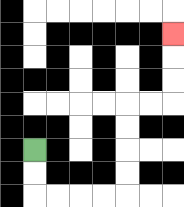{'start': '[1, 6]', 'end': '[7, 1]', 'path_directions': 'D,D,R,R,R,R,U,U,U,U,R,R,U,U,U', 'path_coordinates': '[[1, 6], [1, 7], [1, 8], [2, 8], [3, 8], [4, 8], [5, 8], [5, 7], [5, 6], [5, 5], [5, 4], [6, 4], [7, 4], [7, 3], [7, 2], [7, 1]]'}